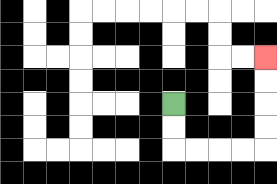{'start': '[7, 4]', 'end': '[11, 2]', 'path_directions': 'D,D,R,R,R,R,U,U,U,U', 'path_coordinates': '[[7, 4], [7, 5], [7, 6], [8, 6], [9, 6], [10, 6], [11, 6], [11, 5], [11, 4], [11, 3], [11, 2]]'}